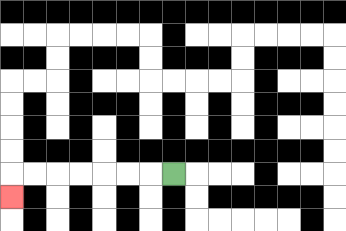{'start': '[7, 7]', 'end': '[0, 8]', 'path_directions': 'L,L,L,L,L,L,L,D', 'path_coordinates': '[[7, 7], [6, 7], [5, 7], [4, 7], [3, 7], [2, 7], [1, 7], [0, 7], [0, 8]]'}